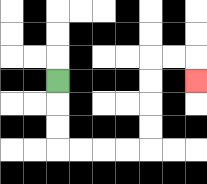{'start': '[2, 3]', 'end': '[8, 3]', 'path_directions': 'D,D,D,R,R,R,R,U,U,U,U,R,R,D', 'path_coordinates': '[[2, 3], [2, 4], [2, 5], [2, 6], [3, 6], [4, 6], [5, 6], [6, 6], [6, 5], [6, 4], [6, 3], [6, 2], [7, 2], [8, 2], [8, 3]]'}